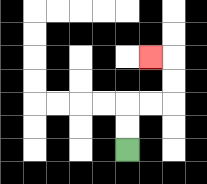{'start': '[5, 6]', 'end': '[6, 2]', 'path_directions': 'U,U,R,R,U,U,L', 'path_coordinates': '[[5, 6], [5, 5], [5, 4], [6, 4], [7, 4], [7, 3], [7, 2], [6, 2]]'}